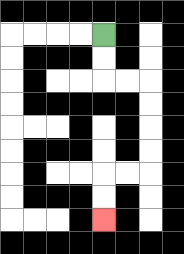{'start': '[4, 1]', 'end': '[4, 9]', 'path_directions': 'D,D,R,R,D,D,D,D,L,L,D,D', 'path_coordinates': '[[4, 1], [4, 2], [4, 3], [5, 3], [6, 3], [6, 4], [6, 5], [6, 6], [6, 7], [5, 7], [4, 7], [4, 8], [4, 9]]'}